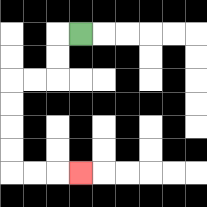{'start': '[3, 1]', 'end': '[3, 7]', 'path_directions': 'L,D,D,L,L,D,D,D,D,R,R,R', 'path_coordinates': '[[3, 1], [2, 1], [2, 2], [2, 3], [1, 3], [0, 3], [0, 4], [0, 5], [0, 6], [0, 7], [1, 7], [2, 7], [3, 7]]'}